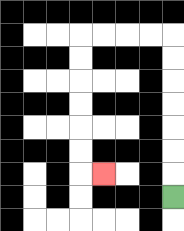{'start': '[7, 8]', 'end': '[4, 7]', 'path_directions': 'U,U,U,U,U,U,U,L,L,L,L,D,D,D,D,D,D,R', 'path_coordinates': '[[7, 8], [7, 7], [7, 6], [7, 5], [7, 4], [7, 3], [7, 2], [7, 1], [6, 1], [5, 1], [4, 1], [3, 1], [3, 2], [3, 3], [3, 4], [3, 5], [3, 6], [3, 7], [4, 7]]'}